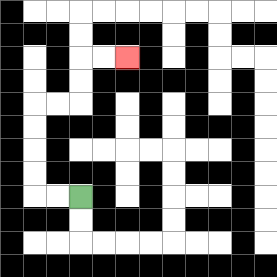{'start': '[3, 8]', 'end': '[5, 2]', 'path_directions': 'L,L,U,U,U,U,R,R,U,U,R,R', 'path_coordinates': '[[3, 8], [2, 8], [1, 8], [1, 7], [1, 6], [1, 5], [1, 4], [2, 4], [3, 4], [3, 3], [3, 2], [4, 2], [5, 2]]'}